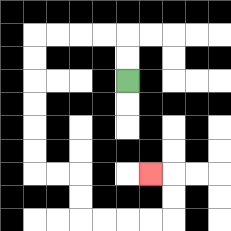{'start': '[5, 3]', 'end': '[6, 7]', 'path_directions': 'U,U,L,L,L,L,D,D,D,D,D,D,R,R,D,D,R,R,R,R,U,U,L', 'path_coordinates': '[[5, 3], [5, 2], [5, 1], [4, 1], [3, 1], [2, 1], [1, 1], [1, 2], [1, 3], [1, 4], [1, 5], [1, 6], [1, 7], [2, 7], [3, 7], [3, 8], [3, 9], [4, 9], [5, 9], [6, 9], [7, 9], [7, 8], [7, 7], [6, 7]]'}